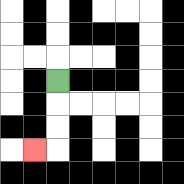{'start': '[2, 3]', 'end': '[1, 6]', 'path_directions': 'D,D,D,L', 'path_coordinates': '[[2, 3], [2, 4], [2, 5], [2, 6], [1, 6]]'}